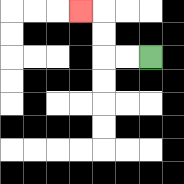{'start': '[6, 2]', 'end': '[3, 0]', 'path_directions': 'L,L,U,U,L', 'path_coordinates': '[[6, 2], [5, 2], [4, 2], [4, 1], [4, 0], [3, 0]]'}